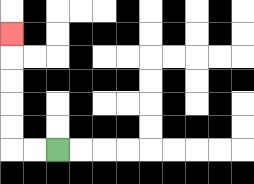{'start': '[2, 6]', 'end': '[0, 1]', 'path_directions': 'L,L,U,U,U,U,U', 'path_coordinates': '[[2, 6], [1, 6], [0, 6], [0, 5], [0, 4], [0, 3], [0, 2], [0, 1]]'}